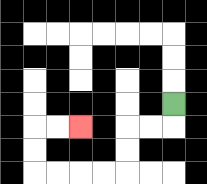{'start': '[7, 4]', 'end': '[3, 5]', 'path_directions': 'D,L,L,D,D,L,L,L,L,U,U,R,R', 'path_coordinates': '[[7, 4], [7, 5], [6, 5], [5, 5], [5, 6], [5, 7], [4, 7], [3, 7], [2, 7], [1, 7], [1, 6], [1, 5], [2, 5], [3, 5]]'}